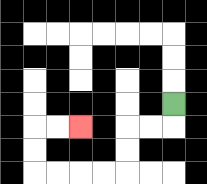{'start': '[7, 4]', 'end': '[3, 5]', 'path_directions': 'D,L,L,D,D,L,L,L,L,U,U,R,R', 'path_coordinates': '[[7, 4], [7, 5], [6, 5], [5, 5], [5, 6], [5, 7], [4, 7], [3, 7], [2, 7], [1, 7], [1, 6], [1, 5], [2, 5], [3, 5]]'}